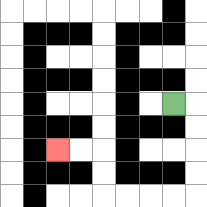{'start': '[7, 4]', 'end': '[2, 6]', 'path_directions': 'R,D,D,D,D,L,L,L,L,U,U,L,L', 'path_coordinates': '[[7, 4], [8, 4], [8, 5], [8, 6], [8, 7], [8, 8], [7, 8], [6, 8], [5, 8], [4, 8], [4, 7], [4, 6], [3, 6], [2, 6]]'}